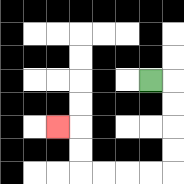{'start': '[6, 3]', 'end': '[2, 5]', 'path_directions': 'R,D,D,D,D,L,L,L,L,U,U,L', 'path_coordinates': '[[6, 3], [7, 3], [7, 4], [7, 5], [7, 6], [7, 7], [6, 7], [5, 7], [4, 7], [3, 7], [3, 6], [3, 5], [2, 5]]'}